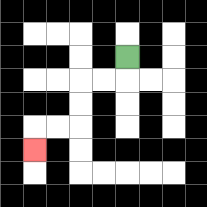{'start': '[5, 2]', 'end': '[1, 6]', 'path_directions': 'D,L,L,D,D,L,L,D', 'path_coordinates': '[[5, 2], [5, 3], [4, 3], [3, 3], [3, 4], [3, 5], [2, 5], [1, 5], [1, 6]]'}